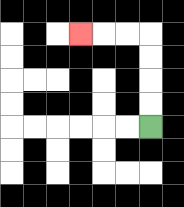{'start': '[6, 5]', 'end': '[3, 1]', 'path_directions': 'U,U,U,U,L,L,L', 'path_coordinates': '[[6, 5], [6, 4], [6, 3], [6, 2], [6, 1], [5, 1], [4, 1], [3, 1]]'}